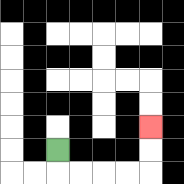{'start': '[2, 6]', 'end': '[6, 5]', 'path_directions': 'D,R,R,R,R,U,U', 'path_coordinates': '[[2, 6], [2, 7], [3, 7], [4, 7], [5, 7], [6, 7], [6, 6], [6, 5]]'}